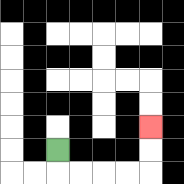{'start': '[2, 6]', 'end': '[6, 5]', 'path_directions': 'D,R,R,R,R,U,U', 'path_coordinates': '[[2, 6], [2, 7], [3, 7], [4, 7], [5, 7], [6, 7], [6, 6], [6, 5]]'}